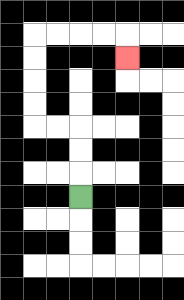{'start': '[3, 8]', 'end': '[5, 2]', 'path_directions': 'U,U,U,L,L,U,U,U,U,R,R,R,R,D', 'path_coordinates': '[[3, 8], [3, 7], [3, 6], [3, 5], [2, 5], [1, 5], [1, 4], [1, 3], [1, 2], [1, 1], [2, 1], [3, 1], [4, 1], [5, 1], [5, 2]]'}